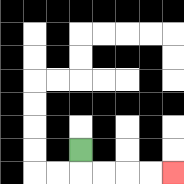{'start': '[3, 6]', 'end': '[7, 7]', 'path_directions': 'D,R,R,R,R', 'path_coordinates': '[[3, 6], [3, 7], [4, 7], [5, 7], [6, 7], [7, 7]]'}